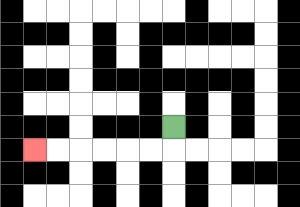{'start': '[7, 5]', 'end': '[1, 6]', 'path_directions': 'D,L,L,L,L,L,L', 'path_coordinates': '[[7, 5], [7, 6], [6, 6], [5, 6], [4, 6], [3, 6], [2, 6], [1, 6]]'}